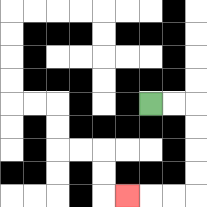{'start': '[6, 4]', 'end': '[5, 8]', 'path_directions': 'R,R,D,D,D,D,L,L,L', 'path_coordinates': '[[6, 4], [7, 4], [8, 4], [8, 5], [8, 6], [8, 7], [8, 8], [7, 8], [6, 8], [5, 8]]'}